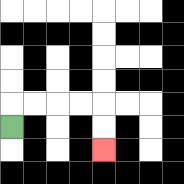{'start': '[0, 5]', 'end': '[4, 6]', 'path_directions': 'U,R,R,R,R,D,D', 'path_coordinates': '[[0, 5], [0, 4], [1, 4], [2, 4], [3, 4], [4, 4], [4, 5], [4, 6]]'}